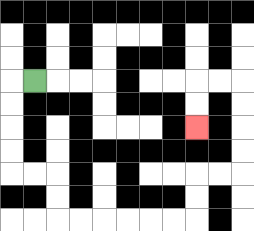{'start': '[1, 3]', 'end': '[8, 5]', 'path_directions': 'L,D,D,D,D,R,R,D,D,R,R,R,R,R,R,U,U,R,R,U,U,U,U,L,L,D,D', 'path_coordinates': '[[1, 3], [0, 3], [0, 4], [0, 5], [0, 6], [0, 7], [1, 7], [2, 7], [2, 8], [2, 9], [3, 9], [4, 9], [5, 9], [6, 9], [7, 9], [8, 9], [8, 8], [8, 7], [9, 7], [10, 7], [10, 6], [10, 5], [10, 4], [10, 3], [9, 3], [8, 3], [8, 4], [8, 5]]'}